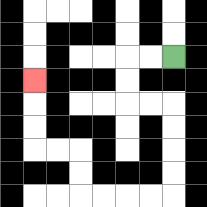{'start': '[7, 2]', 'end': '[1, 3]', 'path_directions': 'L,L,D,D,R,R,D,D,D,D,L,L,L,L,U,U,L,L,U,U,U', 'path_coordinates': '[[7, 2], [6, 2], [5, 2], [5, 3], [5, 4], [6, 4], [7, 4], [7, 5], [7, 6], [7, 7], [7, 8], [6, 8], [5, 8], [4, 8], [3, 8], [3, 7], [3, 6], [2, 6], [1, 6], [1, 5], [1, 4], [1, 3]]'}